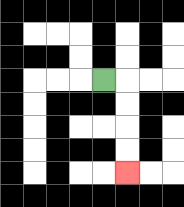{'start': '[4, 3]', 'end': '[5, 7]', 'path_directions': 'R,D,D,D,D', 'path_coordinates': '[[4, 3], [5, 3], [5, 4], [5, 5], [5, 6], [5, 7]]'}